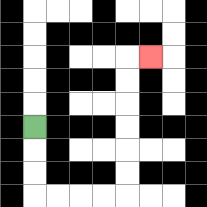{'start': '[1, 5]', 'end': '[6, 2]', 'path_directions': 'D,D,D,R,R,R,R,U,U,U,U,U,U,R', 'path_coordinates': '[[1, 5], [1, 6], [1, 7], [1, 8], [2, 8], [3, 8], [4, 8], [5, 8], [5, 7], [5, 6], [5, 5], [5, 4], [5, 3], [5, 2], [6, 2]]'}